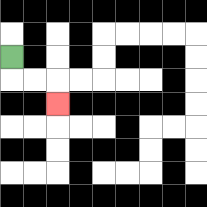{'start': '[0, 2]', 'end': '[2, 4]', 'path_directions': 'D,R,R,D', 'path_coordinates': '[[0, 2], [0, 3], [1, 3], [2, 3], [2, 4]]'}